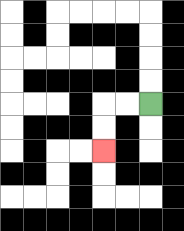{'start': '[6, 4]', 'end': '[4, 6]', 'path_directions': 'L,L,D,D', 'path_coordinates': '[[6, 4], [5, 4], [4, 4], [4, 5], [4, 6]]'}